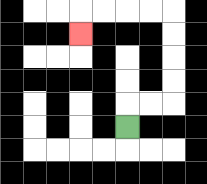{'start': '[5, 5]', 'end': '[3, 1]', 'path_directions': 'U,R,R,U,U,U,U,L,L,L,L,D', 'path_coordinates': '[[5, 5], [5, 4], [6, 4], [7, 4], [7, 3], [7, 2], [7, 1], [7, 0], [6, 0], [5, 0], [4, 0], [3, 0], [3, 1]]'}